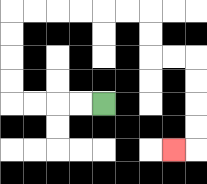{'start': '[4, 4]', 'end': '[7, 6]', 'path_directions': 'L,L,L,L,U,U,U,U,R,R,R,R,R,R,D,D,R,R,D,D,D,D,L', 'path_coordinates': '[[4, 4], [3, 4], [2, 4], [1, 4], [0, 4], [0, 3], [0, 2], [0, 1], [0, 0], [1, 0], [2, 0], [3, 0], [4, 0], [5, 0], [6, 0], [6, 1], [6, 2], [7, 2], [8, 2], [8, 3], [8, 4], [8, 5], [8, 6], [7, 6]]'}